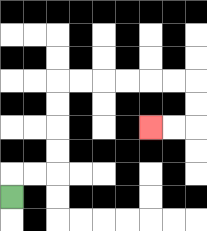{'start': '[0, 8]', 'end': '[6, 5]', 'path_directions': 'U,R,R,U,U,U,U,R,R,R,R,R,R,D,D,L,L', 'path_coordinates': '[[0, 8], [0, 7], [1, 7], [2, 7], [2, 6], [2, 5], [2, 4], [2, 3], [3, 3], [4, 3], [5, 3], [6, 3], [7, 3], [8, 3], [8, 4], [8, 5], [7, 5], [6, 5]]'}